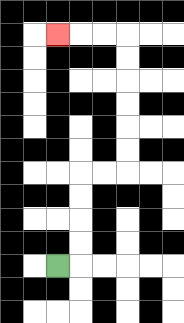{'start': '[2, 11]', 'end': '[2, 1]', 'path_directions': 'R,U,U,U,U,R,R,U,U,U,U,U,U,L,L,L', 'path_coordinates': '[[2, 11], [3, 11], [3, 10], [3, 9], [3, 8], [3, 7], [4, 7], [5, 7], [5, 6], [5, 5], [5, 4], [5, 3], [5, 2], [5, 1], [4, 1], [3, 1], [2, 1]]'}